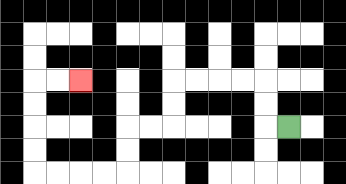{'start': '[12, 5]', 'end': '[3, 3]', 'path_directions': 'L,U,U,L,L,L,L,D,D,L,L,D,D,L,L,L,L,U,U,U,U,R,R', 'path_coordinates': '[[12, 5], [11, 5], [11, 4], [11, 3], [10, 3], [9, 3], [8, 3], [7, 3], [7, 4], [7, 5], [6, 5], [5, 5], [5, 6], [5, 7], [4, 7], [3, 7], [2, 7], [1, 7], [1, 6], [1, 5], [1, 4], [1, 3], [2, 3], [3, 3]]'}